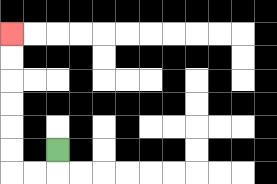{'start': '[2, 6]', 'end': '[0, 1]', 'path_directions': 'D,L,L,U,U,U,U,U,U', 'path_coordinates': '[[2, 6], [2, 7], [1, 7], [0, 7], [0, 6], [0, 5], [0, 4], [0, 3], [0, 2], [0, 1]]'}